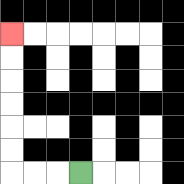{'start': '[3, 7]', 'end': '[0, 1]', 'path_directions': 'L,L,L,U,U,U,U,U,U', 'path_coordinates': '[[3, 7], [2, 7], [1, 7], [0, 7], [0, 6], [0, 5], [0, 4], [0, 3], [0, 2], [0, 1]]'}